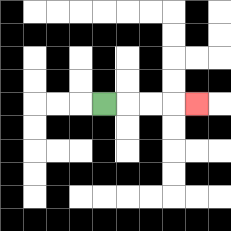{'start': '[4, 4]', 'end': '[8, 4]', 'path_directions': 'R,R,R,R', 'path_coordinates': '[[4, 4], [5, 4], [6, 4], [7, 4], [8, 4]]'}